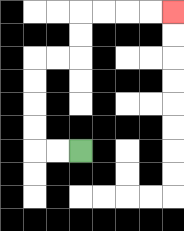{'start': '[3, 6]', 'end': '[7, 0]', 'path_directions': 'L,L,U,U,U,U,R,R,U,U,R,R,R,R', 'path_coordinates': '[[3, 6], [2, 6], [1, 6], [1, 5], [1, 4], [1, 3], [1, 2], [2, 2], [3, 2], [3, 1], [3, 0], [4, 0], [5, 0], [6, 0], [7, 0]]'}